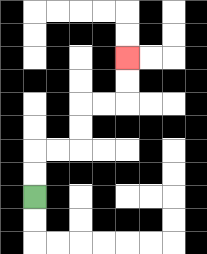{'start': '[1, 8]', 'end': '[5, 2]', 'path_directions': 'U,U,R,R,U,U,R,R,U,U', 'path_coordinates': '[[1, 8], [1, 7], [1, 6], [2, 6], [3, 6], [3, 5], [3, 4], [4, 4], [5, 4], [5, 3], [5, 2]]'}